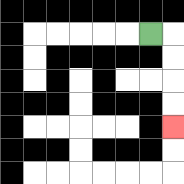{'start': '[6, 1]', 'end': '[7, 5]', 'path_directions': 'R,D,D,D,D', 'path_coordinates': '[[6, 1], [7, 1], [7, 2], [7, 3], [7, 4], [7, 5]]'}